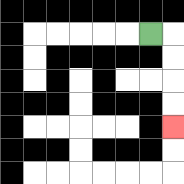{'start': '[6, 1]', 'end': '[7, 5]', 'path_directions': 'R,D,D,D,D', 'path_coordinates': '[[6, 1], [7, 1], [7, 2], [7, 3], [7, 4], [7, 5]]'}